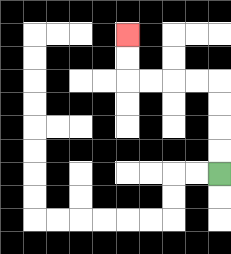{'start': '[9, 7]', 'end': '[5, 1]', 'path_directions': 'U,U,U,U,L,L,L,L,U,U', 'path_coordinates': '[[9, 7], [9, 6], [9, 5], [9, 4], [9, 3], [8, 3], [7, 3], [6, 3], [5, 3], [5, 2], [5, 1]]'}